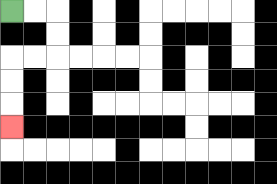{'start': '[0, 0]', 'end': '[0, 5]', 'path_directions': 'R,R,D,D,L,L,D,D,D', 'path_coordinates': '[[0, 0], [1, 0], [2, 0], [2, 1], [2, 2], [1, 2], [0, 2], [0, 3], [0, 4], [0, 5]]'}